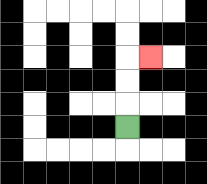{'start': '[5, 5]', 'end': '[6, 2]', 'path_directions': 'U,U,U,R', 'path_coordinates': '[[5, 5], [5, 4], [5, 3], [5, 2], [6, 2]]'}